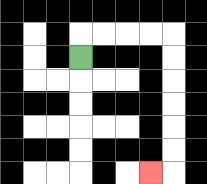{'start': '[3, 2]', 'end': '[6, 7]', 'path_directions': 'U,R,R,R,R,D,D,D,D,D,D,L', 'path_coordinates': '[[3, 2], [3, 1], [4, 1], [5, 1], [6, 1], [7, 1], [7, 2], [7, 3], [7, 4], [7, 5], [7, 6], [7, 7], [6, 7]]'}